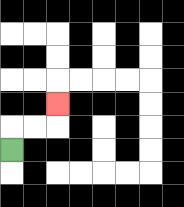{'start': '[0, 6]', 'end': '[2, 4]', 'path_directions': 'U,R,R,U', 'path_coordinates': '[[0, 6], [0, 5], [1, 5], [2, 5], [2, 4]]'}